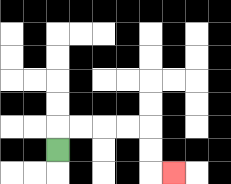{'start': '[2, 6]', 'end': '[7, 7]', 'path_directions': 'U,R,R,R,R,D,D,R', 'path_coordinates': '[[2, 6], [2, 5], [3, 5], [4, 5], [5, 5], [6, 5], [6, 6], [6, 7], [7, 7]]'}